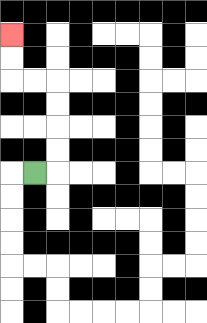{'start': '[1, 7]', 'end': '[0, 1]', 'path_directions': 'R,U,U,U,U,L,L,U,U', 'path_coordinates': '[[1, 7], [2, 7], [2, 6], [2, 5], [2, 4], [2, 3], [1, 3], [0, 3], [0, 2], [0, 1]]'}